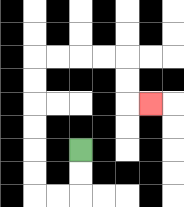{'start': '[3, 6]', 'end': '[6, 4]', 'path_directions': 'D,D,L,L,U,U,U,U,U,U,R,R,R,R,D,D,R', 'path_coordinates': '[[3, 6], [3, 7], [3, 8], [2, 8], [1, 8], [1, 7], [1, 6], [1, 5], [1, 4], [1, 3], [1, 2], [2, 2], [3, 2], [4, 2], [5, 2], [5, 3], [5, 4], [6, 4]]'}